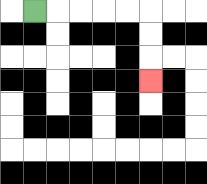{'start': '[1, 0]', 'end': '[6, 3]', 'path_directions': 'R,R,R,R,R,D,D,D', 'path_coordinates': '[[1, 0], [2, 0], [3, 0], [4, 0], [5, 0], [6, 0], [6, 1], [6, 2], [6, 3]]'}